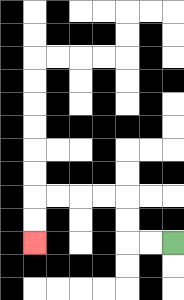{'start': '[7, 10]', 'end': '[1, 10]', 'path_directions': 'L,L,U,U,L,L,L,L,D,D', 'path_coordinates': '[[7, 10], [6, 10], [5, 10], [5, 9], [5, 8], [4, 8], [3, 8], [2, 8], [1, 8], [1, 9], [1, 10]]'}